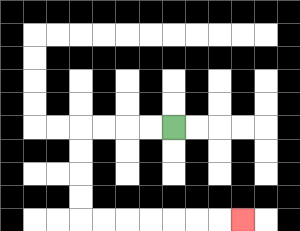{'start': '[7, 5]', 'end': '[10, 9]', 'path_directions': 'L,L,L,L,D,D,D,D,R,R,R,R,R,R,R', 'path_coordinates': '[[7, 5], [6, 5], [5, 5], [4, 5], [3, 5], [3, 6], [3, 7], [3, 8], [3, 9], [4, 9], [5, 9], [6, 9], [7, 9], [8, 9], [9, 9], [10, 9]]'}